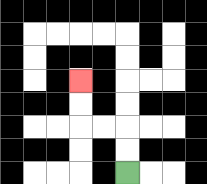{'start': '[5, 7]', 'end': '[3, 3]', 'path_directions': 'U,U,L,L,U,U', 'path_coordinates': '[[5, 7], [5, 6], [5, 5], [4, 5], [3, 5], [3, 4], [3, 3]]'}